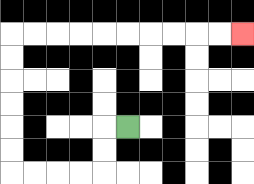{'start': '[5, 5]', 'end': '[10, 1]', 'path_directions': 'L,D,D,L,L,L,L,U,U,U,U,U,U,R,R,R,R,R,R,R,R,R,R', 'path_coordinates': '[[5, 5], [4, 5], [4, 6], [4, 7], [3, 7], [2, 7], [1, 7], [0, 7], [0, 6], [0, 5], [0, 4], [0, 3], [0, 2], [0, 1], [1, 1], [2, 1], [3, 1], [4, 1], [5, 1], [6, 1], [7, 1], [8, 1], [9, 1], [10, 1]]'}